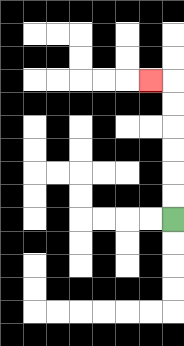{'start': '[7, 9]', 'end': '[6, 3]', 'path_directions': 'U,U,U,U,U,U,L', 'path_coordinates': '[[7, 9], [7, 8], [7, 7], [7, 6], [7, 5], [7, 4], [7, 3], [6, 3]]'}